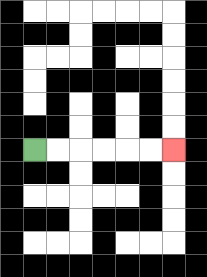{'start': '[1, 6]', 'end': '[7, 6]', 'path_directions': 'R,R,R,R,R,R', 'path_coordinates': '[[1, 6], [2, 6], [3, 6], [4, 6], [5, 6], [6, 6], [7, 6]]'}